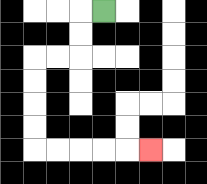{'start': '[4, 0]', 'end': '[6, 6]', 'path_directions': 'L,D,D,L,L,D,D,D,D,R,R,R,R,R', 'path_coordinates': '[[4, 0], [3, 0], [3, 1], [3, 2], [2, 2], [1, 2], [1, 3], [1, 4], [1, 5], [1, 6], [2, 6], [3, 6], [4, 6], [5, 6], [6, 6]]'}